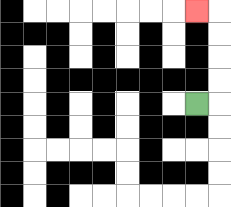{'start': '[8, 4]', 'end': '[8, 0]', 'path_directions': 'R,U,U,U,U,L', 'path_coordinates': '[[8, 4], [9, 4], [9, 3], [9, 2], [9, 1], [9, 0], [8, 0]]'}